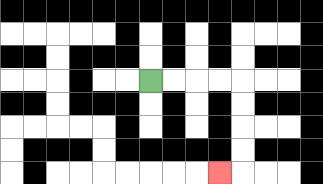{'start': '[6, 3]', 'end': '[9, 7]', 'path_directions': 'R,R,R,R,D,D,D,D,L', 'path_coordinates': '[[6, 3], [7, 3], [8, 3], [9, 3], [10, 3], [10, 4], [10, 5], [10, 6], [10, 7], [9, 7]]'}